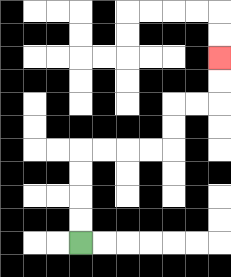{'start': '[3, 10]', 'end': '[9, 2]', 'path_directions': 'U,U,U,U,R,R,R,R,U,U,R,R,U,U', 'path_coordinates': '[[3, 10], [3, 9], [3, 8], [3, 7], [3, 6], [4, 6], [5, 6], [6, 6], [7, 6], [7, 5], [7, 4], [8, 4], [9, 4], [9, 3], [9, 2]]'}